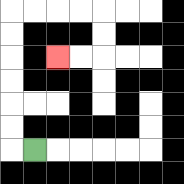{'start': '[1, 6]', 'end': '[2, 2]', 'path_directions': 'L,U,U,U,U,U,U,R,R,R,R,D,D,L,L', 'path_coordinates': '[[1, 6], [0, 6], [0, 5], [0, 4], [0, 3], [0, 2], [0, 1], [0, 0], [1, 0], [2, 0], [3, 0], [4, 0], [4, 1], [4, 2], [3, 2], [2, 2]]'}